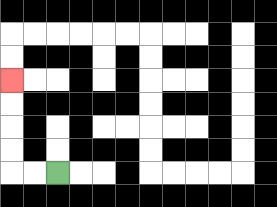{'start': '[2, 7]', 'end': '[0, 3]', 'path_directions': 'L,L,U,U,U,U', 'path_coordinates': '[[2, 7], [1, 7], [0, 7], [0, 6], [0, 5], [0, 4], [0, 3]]'}